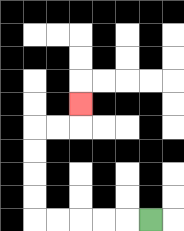{'start': '[6, 9]', 'end': '[3, 4]', 'path_directions': 'L,L,L,L,L,U,U,U,U,R,R,U', 'path_coordinates': '[[6, 9], [5, 9], [4, 9], [3, 9], [2, 9], [1, 9], [1, 8], [1, 7], [1, 6], [1, 5], [2, 5], [3, 5], [3, 4]]'}